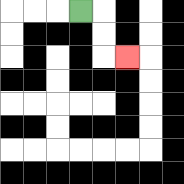{'start': '[3, 0]', 'end': '[5, 2]', 'path_directions': 'R,D,D,R', 'path_coordinates': '[[3, 0], [4, 0], [4, 1], [4, 2], [5, 2]]'}